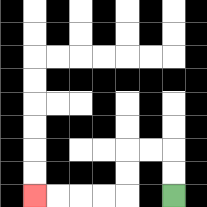{'start': '[7, 8]', 'end': '[1, 8]', 'path_directions': 'U,U,L,L,D,D,L,L,L,L', 'path_coordinates': '[[7, 8], [7, 7], [7, 6], [6, 6], [5, 6], [5, 7], [5, 8], [4, 8], [3, 8], [2, 8], [1, 8]]'}